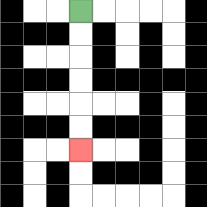{'start': '[3, 0]', 'end': '[3, 6]', 'path_directions': 'D,D,D,D,D,D', 'path_coordinates': '[[3, 0], [3, 1], [3, 2], [3, 3], [3, 4], [3, 5], [3, 6]]'}